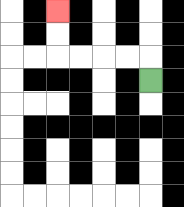{'start': '[6, 3]', 'end': '[2, 0]', 'path_directions': 'U,L,L,L,L,U,U', 'path_coordinates': '[[6, 3], [6, 2], [5, 2], [4, 2], [3, 2], [2, 2], [2, 1], [2, 0]]'}